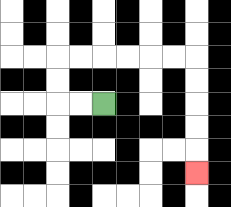{'start': '[4, 4]', 'end': '[8, 7]', 'path_directions': 'L,L,U,U,R,R,R,R,R,R,D,D,D,D,D', 'path_coordinates': '[[4, 4], [3, 4], [2, 4], [2, 3], [2, 2], [3, 2], [4, 2], [5, 2], [6, 2], [7, 2], [8, 2], [8, 3], [8, 4], [8, 5], [8, 6], [8, 7]]'}